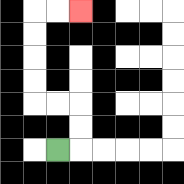{'start': '[2, 6]', 'end': '[3, 0]', 'path_directions': 'R,U,U,L,L,U,U,U,U,R,R', 'path_coordinates': '[[2, 6], [3, 6], [3, 5], [3, 4], [2, 4], [1, 4], [1, 3], [1, 2], [1, 1], [1, 0], [2, 0], [3, 0]]'}